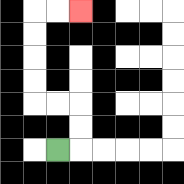{'start': '[2, 6]', 'end': '[3, 0]', 'path_directions': 'R,U,U,L,L,U,U,U,U,R,R', 'path_coordinates': '[[2, 6], [3, 6], [3, 5], [3, 4], [2, 4], [1, 4], [1, 3], [1, 2], [1, 1], [1, 0], [2, 0], [3, 0]]'}